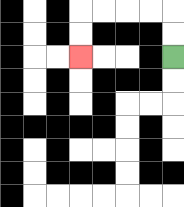{'start': '[7, 2]', 'end': '[3, 2]', 'path_directions': 'U,U,L,L,L,L,D,D', 'path_coordinates': '[[7, 2], [7, 1], [7, 0], [6, 0], [5, 0], [4, 0], [3, 0], [3, 1], [3, 2]]'}